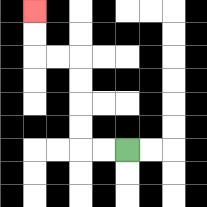{'start': '[5, 6]', 'end': '[1, 0]', 'path_directions': 'L,L,U,U,U,U,L,L,U,U', 'path_coordinates': '[[5, 6], [4, 6], [3, 6], [3, 5], [3, 4], [3, 3], [3, 2], [2, 2], [1, 2], [1, 1], [1, 0]]'}